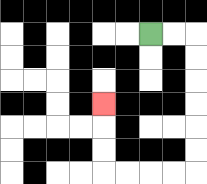{'start': '[6, 1]', 'end': '[4, 4]', 'path_directions': 'R,R,D,D,D,D,D,D,L,L,L,L,U,U,U', 'path_coordinates': '[[6, 1], [7, 1], [8, 1], [8, 2], [8, 3], [8, 4], [8, 5], [8, 6], [8, 7], [7, 7], [6, 7], [5, 7], [4, 7], [4, 6], [4, 5], [4, 4]]'}